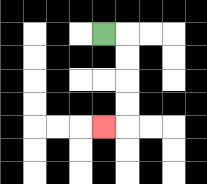{'start': '[4, 1]', 'end': '[4, 5]', 'path_directions': 'R,D,D,D,D,L', 'path_coordinates': '[[4, 1], [5, 1], [5, 2], [5, 3], [5, 4], [5, 5], [4, 5]]'}